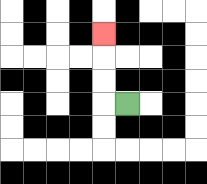{'start': '[5, 4]', 'end': '[4, 1]', 'path_directions': 'L,U,U,U', 'path_coordinates': '[[5, 4], [4, 4], [4, 3], [4, 2], [4, 1]]'}